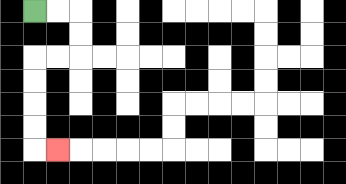{'start': '[1, 0]', 'end': '[2, 6]', 'path_directions': 'R,R,D,D,L,L,D,D,D,D,R', 'path_coordinates': '[[1, 0], [2, 0], [3, 0], [3, 1], [3, 2], [2, 2], [1, 2], [1, 3], [1, 4], [1, 5], [1, 6], [2, 6]]'}